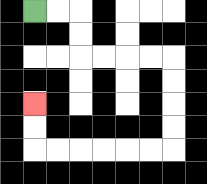{'start': '[1, 0]', 'end': '[1, 4]', 'path_directions': 'R,R,D,D,R,R,R,R,D,D,D,D,L,L,L,L,L,L,U,U', 'path_coordinates': '[[1, 0], [2, 0], [3, 0], [3, 1], [3, 2], [4, 2], [5, 2], [6, 2], [7, 2], [7, 3], [7, 4], [7, 5], [7, 6], [6, 6], [5, 6], [4, 6], [3, 6], [2, 6], [1, 6], [1, 5], [1, 4]]'}